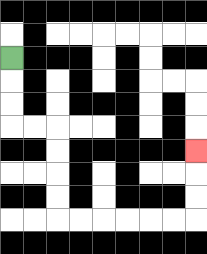{'start': '[0, 2]', 'end': '[8, 6]', 'path_directions': 'D,D,D,R,R,D,D,D,D,R,R,R,R,R,R,U,U,U', 'path_coordinates': '[[0, 2], [0, 3], [0, 4], [0, 5], [1, 5], [2, 5], [2, 6], [2, 7], [2, 8], [2, 9], [3, 9], [4, 9], [5, 9], [6, 9], [7, 9], [8, 9], [8, 8], [8, 7], [8, 6]]'}